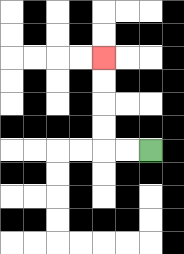{'start': '[6, 6]', 'end': '[4, 2]', 'path_directions': 'L,L,U,U,U,U', 'path_coordinates': '[[6, 6], [5, 6], [4, 6], [4, 5], [4, 4], [4, 3], [4, 2]]'}